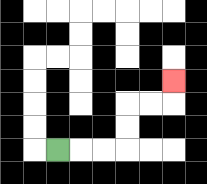{'start': '[2, 6]', 'end': '[7, 3]', 'path_directions': 'R,R,R,U,U,R,R,U', 'path_coordinates': '[[2, 6], [3, 6], [4, 6], [5, 6], [5, 5], [5, 4], [6, 4], [7, 4], [7, 3]]'}